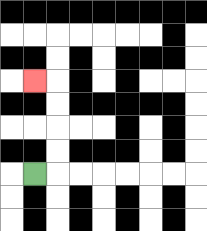{'start': '[1, 7]', 'end': '[1, 3]', 'path_directions': 'R,U,U,U,U,L', 'path_coordinates': '[[1, 7], [2, 7], [2, 6], [2, 5], [2, 4], [2, 3], [1, 3]]'}